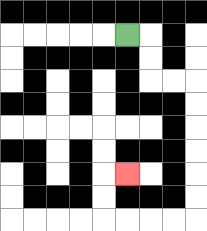{'start': '[5, 1]', 'end': '[5, 7]', 'path_directions': 'R,D,D,R,R,D,D,D,D,D,D,L,L,L,L,U,U,R', 'path_coordinates': '[[5, 1], [6, 1], [6, 2], [6, 3], [7, 3], [8, 3], [8, 4], [8, 5], [8, 6], [8, 7], [8, 8], [8, 9], [7, 9], [6, 9], [5, 9], [4, 9], [4, 8], [4, 7], [5, 7]]'}